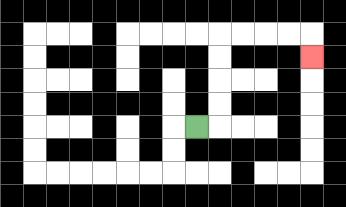{'start': '[8, 5]', 'end': '[13, 2]', 'path_directions': 'R,U,U,U,U,R,R,R,R,D', 'path_coordinates': '[[8, 5], [9, 5], [9, 4], [9, 3], [9, 2], [9, 1], [10, 1], [11, 1], [12, 1], [13, 1], [13, 2]]'}